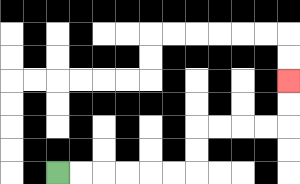{'start': '[2, 7]', 'end': '[12, 3]', 'path_directions': 'R,R,R,R,R,R,U,U,R,R,R,R,U,U', 'path_coordinates': '[[2, 7], [3, 7], [4, 7], [5, 7], [6, 7], [7, 7], [8, 7], [8, 6], [8, 5], [9, 5], [10, 5], [11, 5], [12, 5], [12, 4], [12, 3]]'}